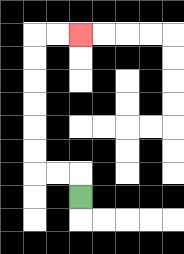{'start': '[3, 8]', 'end': '[3, 1]', 'path_directions': 'U,L,L,U,U,U,U,U,U,R,R', 'path_coordinates': '[[3, 8], [3, 7], [2, 7], [1, 7], [1, 6], [1, 5], [1, 4], [1, 3], [1, 2], [1, 1], [2, 1], [3, 1]]'}